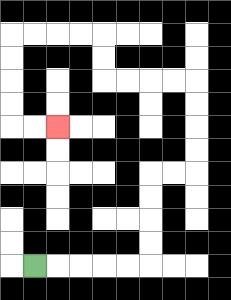{'start': '[1, 11]', 'end': '[2, 5]', 'path_directions': 'R,R,R,R,R,U,U,U,U,R,R,U,U,U,U,L,L,L,L,U,U,L,L,L,L,D,D,D,D,R,R', 'path_coordinates': '[[1, 11], [2, 11], [3, 11], [4, 11], [5, 11], [6, 11], [6, 10], [6, 9], [6, 8], [6, 7], [7, 7], [8, 7], [8, 6], [8, 5], [8, 4], [8, 3], [7, 3], [6, 3], [5, 3], [4, 3], [4, 2], [4, 1], [3, 1], [2, 1], [1, 1], [0, 1], [0, 2], [0, 3], [0, 4], [0, 5], [1, 5], [2, 5]]'}